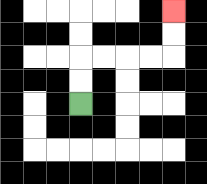{'start': '[3, 4]', 'end': '[7, 0]', 'path_directions': 'U,U,R,R,R,R,U,U', 'path_coordinates': '[[3, 4], [3, 3], [3, 2], [4, 2], [5, 2], [6, 2], [7, 2], [7, 1], [7, 0]]'}